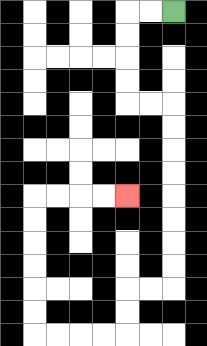{'start': '[7, 0]', 'end': '[5, 8]', 'path_directions': 'L,L,D,D,D,D,R,R,D,D,D,D,D,D,D,D,L,L,D,D,L,L,L,L,U,U,U,U,U,U,R,R,R,R', 'path_coordinates': '[[7, 0], [6, 0], [5, 0], [5, 1], [5, 2], [5, 3], [5, 4], [6, 4], [7, 4], [7, 5], [7, 6], [7, 7], [7, 8], [7, 9], [7, 10], [7, 11], [7, 12], [6, 12], [5, 12], [5, 13], [5, 14], [4, 14], [3, 14], [2, 14], [1, 14], [1, 13], [1, 12], [1, 11], [1, 10], [1, 9], [1, 8], [2, 8], [3, 8], [4, 8], [5, 8]]'}